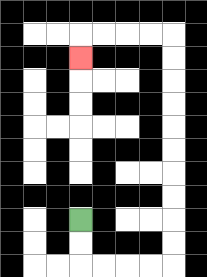{'start': '[3, 9]', 'end': '[3, 2]', 'path_directions': 'D,D,R,R,R,R,U,U,U,U,U,U,U,U,U,U,L,L,L,L,D', 'path_coordinates': '[[3, 9], [3, 10], [3, 11], [4, 11], [5, 11], [6, 11], [7, 11], [7, 10], [7, 9], [7, 8], [7, 7], [7, 6], [7, 5], [7, 4], [7, 3], [7, 2], [7, 1], [6, 1], [5, 1], [4, 1], [3, 1], [3, 2]]'}